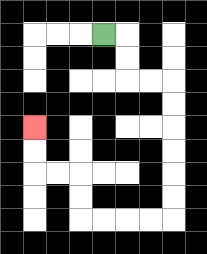{'start': '[4, 1]', 'end': '[1, 5]', 'path_directions': 'R,D,D,R,R,D,D,D,D,D,D,L,L,L,L,U,U,L,L,U,U', 'path_coordinates': '[[4, 1], [5, 1], [5, 2], [5, 3], [6, 3], [7, 3], [7, 4], [7, 5], [7, 6], [7, 7], [7, 8], [7, 9], [6, 9], [5, 9], [4, 9], [3, 9], [3, 8], [3, 7], [2, 7], [1, 7], [1, 6], [1, 5]]'}